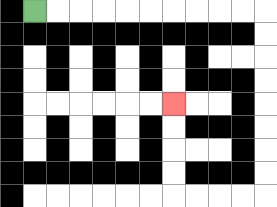{'start': '[1, 0]', 'end': '[7, 4]', 'path_directions': 'R,R,R,R,R,R,R,R,R,R,D,D,D,D,D,D,D,D,L,L,L,L,U,U,U,U', 'path_coordinates': '[[1, 0], [2, 0], [3, 0], [4, 0], [5, 0], [6, 0], [7, 0], [8, 0], [9, 0], [10, 0], [11, 0], [11, 1], [11, 2], [11, 3], [11, 4], [11, 5], [11, 6], [11, 7], [11, 8], [10, 8], [9, 8], [8, 8], [7, 8], [7, 7], [7, 6], [7, 5], [7, 4]]'}